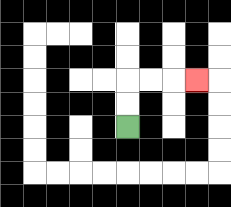{'start': '[5, 5]', 'end': '[8, 3]', 'path_directions': 'U,U,R,R,R', 'path_coordinates': '[[5, 5], [5, 4], [5, 3], [6, 3], [7, 3], [8, 3]]'}